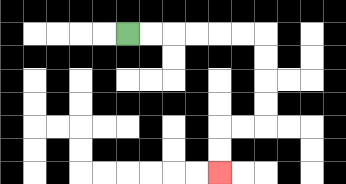{'start': '[5, 1]', 'end': '[9, 7]', 'path_directions': 'R,R,R,R,R,R,D,D,D,D,L,L,D,D', 'path_coordinates': '[[5, 1], [6, 1], [7, 1], [8, 1], [9, 1], [10, 1], [11, 1], [11, 2], [11, 3], [11, 4], [11, 5], [10, 5], [9, 5], [9, 6], [9, 7]]'}